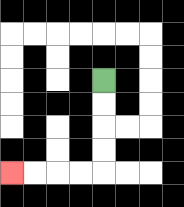{'start': '[4, 3]', 'end': '[0, 7]', 'path_directions': 'D,D,D,D,L,L,L,L', 'path_coordinates': '[[4, 3], [4, 4], [4, 5], [4, 6], [4, 7], [3, 7], [2, 7], [1, 7], [0, 7]]'}